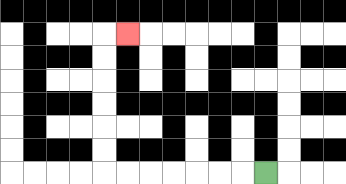{'start': '[11, 7]', 'end': '[5, 1]', 'path_directions': 'L,L,L,L,L,L,L,U,U,U,U,U,U,R', 'path_coordinates': '[[11, 7], [10, 7], [9, 7], [8, 7], [7, 7], [6, 7], [5, 7], [4, 7], [4, 6], [4, 5], [4, 4], [4, 3], [4, 2], [4, 1], [5, 1]]'}